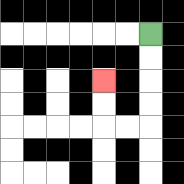{'start': '[6, 1]', 'end': '[4, 3]', 'path_directions': 'D,D,D,D,L,L,U,U', 'path_coordinates': '[[6, 1], [6, 2], [6, 3], [6, 4], [6, 5], [5, 5], [4, 5], [4, 4], [4, 3]]'}